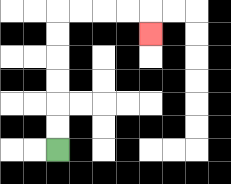{'start': '[2, 6]', 'end': '[6, 1]', 'path_directions': 'U,U,U,U,U,U,R,R,R,R,D', 'path_coordinates': '[[2, 6], [2, 5], [2, 4], [2, 3], [2, 2], [2, 1], [2, 0], [3, 0], [4, 0], [5, 0], [6, 0], [6, 1]]'}